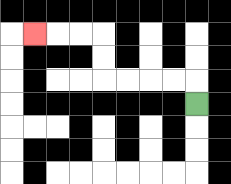{'start': '[8, 4]', 'end': '[1, 1]', 'path_directions': 'U,L,L,L,L,U,U,L,L,L', 'path_coordinates': '[[8, 4], [8, 3], [7, 3], [6, 3], [5, 3], [4, 3], [4, 2], [4, 1], [3, 1], [2, 1], [1, 1]]'}